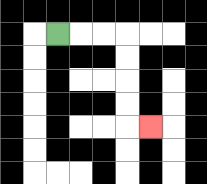{'start': '[2, 1]', 'end': '[6, 5]', 'path_directions': 'R,R,R,D,D,D,D,R', 'path_coordinates': '[[2, 1], [3, 1], [4, 1], [5, 1], [5, 2], [5, 3], [5, 4], [5, 5], [6, 5]]'}